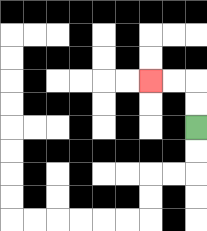{'start': '[8, 5]', 'end': '[6, 3]', 'path_directions': 'U,U,L,L', 'path_coordinates': '[[8, 5], [8, 4], [8, 3], [7, 3], [6, 3]]'}